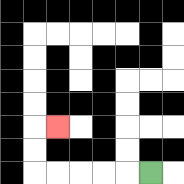{'start': '[6, 7]', 'end': '[2, 5]', 'path_directions': 'L,L,L,L,L,U,U,R', 'path_coordinates': '[[6, 7], [5, 7], [4, 7], [3, 7], [2, 7], [1, 7], [1, 6], [1, 5], [2, 5]]'}